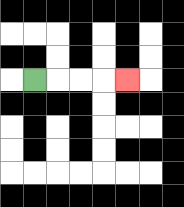{'start': '[1, 3]', 'end': '[5, 3]', 'path_directions': 'R,R,R,R', 'path_coordinates': '[[1, 3], [2, 3], [3, 3], [4, 3], [5, 3]]'}